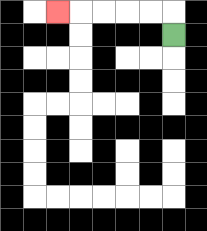{'start': '[7, 1]', 'end': '[2, 0]', 'path_directions': 'U,L,L,L,L,L', 'path_coordinates': '[[7, 1], [7, 0], [6, 0], [5, 0], [4, 0], [3, 0], [2, 0]]'}